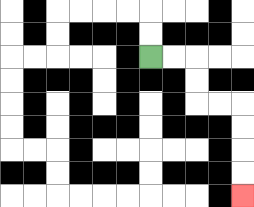{'start': '[6, 2]', 'end': '[10, 8]', 'path_directions': 'R,R,D,D,R,R,D,D,D,D', 'path_coordinates': '[[6, 2], [7, 2], [8, 2], [8, 3], [8, 4], [9, 4], [10, 4], [10, 5], [10, 6], [10, 7], [10, 8]]'}